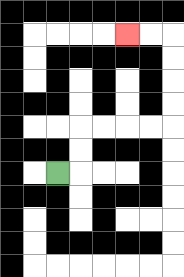{'start': '[2, 7]', 'end': '[5, 1]', 'path_directions': 'R,U,U,R,R,R,R,U,U,U,U,L,L', 'path_coordinates': '[[2, 7], [3, 7], [3, 6], [3, 5], [4, 5], [5, 5], [6, 5], [7, 5], [7, 4], [7, 3], [7, 2], [7, 1], [6, 1], [5, 1]]'}